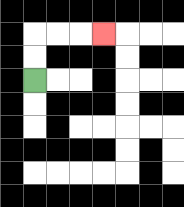{'start': '[1, 3]', 'end': '[4, 1]', 'path_directions': 'U,U,R,R,R', 'path_coordinates': '[[1, 3], [1, 2], [1, 1], [2, 1], [3, 1], [4, 1]]'}